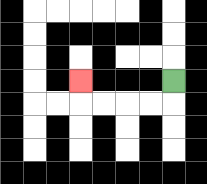{'start': '[7, 3]', 'end': '[3, 3]', 'path_directions': 'D,L,L,L,L,U', 'path_coordinates': '[[7, 3], [7, 4], [6, 4], [5, 4], [4, 4], [3, 4], [3, 3]]'}